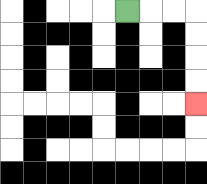{'start': '[5, 0]', 'end': '[8, 4]', 'path_directions': 'R,R,R,D,D,D,D', 'path_coordinates': '[[5, 0], [6, 0], [7, 0], [8, 0], [8, 1], [8, 2], [8, 3], [8, 4]]'}